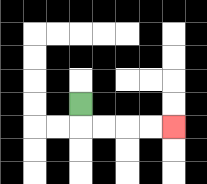{'start': '[3, 4]', 'end': '[7, 5]', 'path_directions': 'D,R,R,R,R', 'path_coordinates': '[[3, 4], [3, 5], [4, 5], [5, 5], [6, 5], [7, 5]]'}